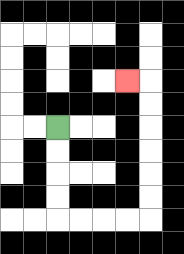{'start': '[2, 5]', 'end': '[5, 3]', 'path_directions': 'D,D,D,D,R,R,R,R,U,U,U,U,U,U,L', 'path_coordinates': '[[2, 5], [2, 6], [2, 7], [2, 8], [2, 9], [3, 9], [4, 9], [5, 9], [6, 9], [6, 8], [6, 7], [6, 6], [6, 5], [6, 4], [6, 3], [5, 3]]'}